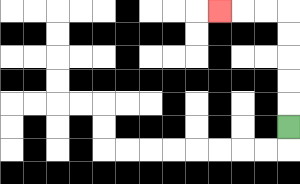{'start': '[12, 5]', 'end': '[9, 0]', 'path_directions': 'U,U,U,U,U,L,L,L', 'path_coordinates': '[[12, 5], [12, 4], [12, 3], [12, 2], [12, 1], [12, 0], [11, 0], [10, 0], [9, 0]]'}